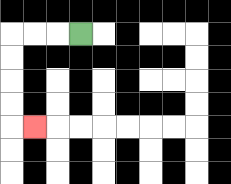{'start': '[3, 1]', 'end': '[1, 5]', 'path_directions': 'L,L,L,D,D,D,D,R', 'path_coordinates': '[[3, 1], [2, 1], [1, 1], [0, 1], [0, 2], [0, 3], [0, 4], [0, 5], [1, 5]]'}